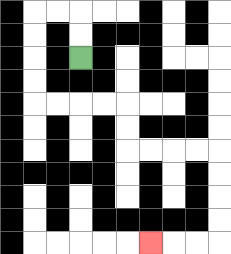{'start': '[3, 2]', 'end': '[6, 10]', 'path_directions': 'U,U,L,L,D,D,D,D,R,R,R,R,D,D,R,R,R,R,D,D,D,D,L,L,L', 'path_coordinates': '[[3, 2], [3, 1], [3, 0], [2, 0], [1, 0], [1, 1], [1, 2], [1, 3], [1, 4], [2, 4], [3, 4], [4, 4], [5, 4], [5, 5], [5, 6], [6, 6], [7, 6], [8, 6], [9, 6], [9, 7], [9, 8], [9, 9], [9, 10], [8, 10], [7, 10], [6, 10]]'}